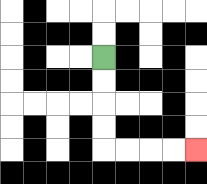{'start': '[4, 2]', 'end': '[8, 6]', 'path_directions': 'D,D,D,D,R,R,R,R', 'path_coordinates': '[[4, 2], [4, 3], [4, 4], [4, 5], [4, 6], [5, 6], [6, 6], [7, 6], [8, 6]]'}